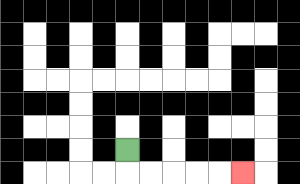{'start': '[5, 6]', 'end': '[10, 7]', 'path_directions': 'D,R,R,R,R,R', 'path_coordinates': '[[5, 6], [5, 7], [6, 7], [7, 7], [8, 7], [9, 7], [10, 7]]'}